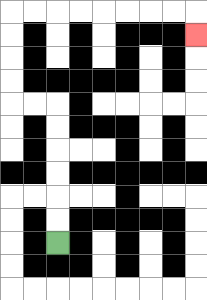{'start': '[2, 10]', 'end': '[8, 1]', 'path_directions': 'U,U,U,U,U,U,L,L,U,U,U,U,R,R,R,R,R,R,R,R,D', 'path_coordinates': '[[2, 10], [2, 9], [2, 8], [2, 7], [2, 6], [2, 5], [2, 4], [1, 4], [0, 4], [0, 3], [0, 2], [0, 1], [0, 0], [1, 0], [2, 0], [3, 0], [4, 0], [5, 0], [6, 0], [7, 0], [8, 0], [8, 1]]'}